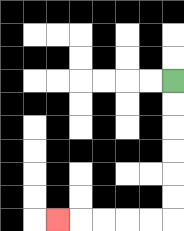{'start': '[7, 3]', 'end': '[2, 9]', 'path_directions': 'D,D,D,D,D,D,L,L,L,L,L', 'path_coordinates': '[[7, 3], [7, 4], [7, 5], [7, 6], [7, 7], [7, 8], [7, 9], [6, 9], [5, 9], [4, 9], [3, 9], [2, 9]]'}